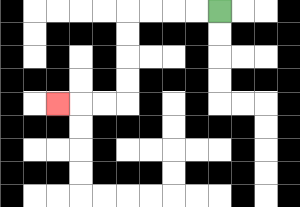{'start': '[9, 0]', 'end': '[2, 4]', 'path_directions': 'L,L,L,L,D,D,D,D,L,L,L', 'path_coordinates': '[[9, 0], [8, 0], [7, 0], [6, 0], [5, 0], [5, 1], [5, 2], [5, 3], [5, 4], [4, 4], [3, 4], [2, 4]]'}